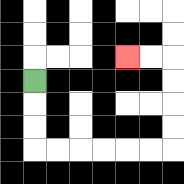{'start': '[1, 3]', 'end': '[5, 2]', 'path_directions': 'D,D,D,R,R,R,R,R,R,U,U,U,U,L,L', 'path_coordinates': '[[1, 3], [1, 4], [1, 5], [1, 6], [2, 6], [3, 6], [4, 6], [5, 6], [6, 6], [7, 6], [7, 5], [7, 4], [7, 3], [7, 2], [6, 2], [5, 2]]'}